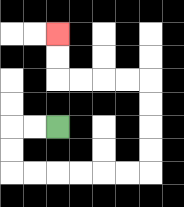{'start': '[2, 5]', 'end': '[2, 1]', 'path_directions': 'L,L,D,D,R,R,R,R,R,R,U,U,U,U,L,L,L,L,U,U', 'path_coordinates': '[[2, 5], [1, 5], [0, 5], [0, 6], [0, 7], [1, 7], [2, 7], [3, 7], [4, 7], [5, 7], [6, 7], [6, 6], [6, 5], [6, 4], [6, 3], [5, 3], [4, 3], [3, 3], [2, 3], [2, 2], [2, 1]]'}